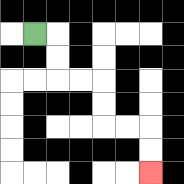{'start': '[1, 1]', 'end': '[6, 7]', 'path_directions': 'R,D,D,R,R,D,D,R,R,D,D', 'path_coordinates': '[[1, 1], [2, 1], [2, 2], [2, 3], [3, 3], [4, 3], [4, 4], [4, 5], [5, 5], [6, 5], [6, 6], [6, 7]]'}